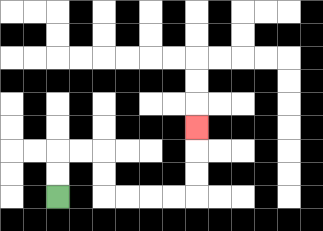{'start': '[2, 8]', 'end': '[8, 5]', 'path_directions': 'U,U,R,R,D,D,R,R,R,R,U,U,U', 'path_coordinates': '[[2, 8], [2, 7], [2, 6], [3, 6], [4, 6], [4, 7], [4, 8], [5, 8], [6, 8], [7, 8], [8, 8], [8, 7], [8, 6], [8, 5]]'}